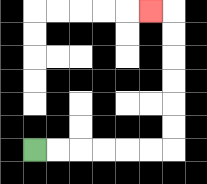{'start': '[1, 6]', 'end': '[6, 0]', 'path_directions': 'R,R,R,R,R,R,U,U,U,U,U,U,L', 'path_coordinates': '[[1, 6], [2, 6], [3, 6], [4, 6], [5, 6], [6, 6], [7, 6], [7, 5], [7, 4], [7, 3], [7, 2], [7, 1], [7, 0], [6, 0]]'}